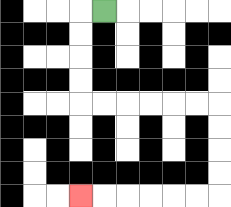{'start': '[4, 0]', 'end': '[3, 8]', 'path_directions': 'L,D,D,D,D,R,R,R,R,R,R,D,D,D,D,L,L,L,L,L,L', 'path_coordinates': '[[4, 0], [3, 0], [3, 1], [3, 2], [3, 3], [3, 4], [4, 4], [5, 4], [6, 4], [7, 4], [8, 4], [9, 4], [9, 5], [9, 6], [9, 7], [9, 8], [8, 8], [7, 8], [6, 8], [5, 8], [4, 8], [3, 8]]'}